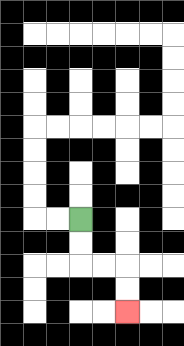{'start': '[3, 9]', 'end': '[5, 13]', 'path_directions': 'D,D,R,R,D,D', 'path_coordinates': '[[3, 9], [3, 10], [3, 11], [4, 11], [5, 11], [5, 12], [5, 13]]'}